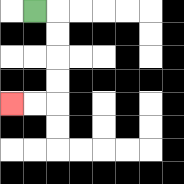{'start': '[1, 0]', 'end': '[0, 4]', 'path_directions': 'R,D,D,D,D,L,L', 'path_coordinates': '[[1, 0], [2, 0], [2, 1], [2, 2], [2, 3], [2, 4], [1, 4], [0, 4]]'}